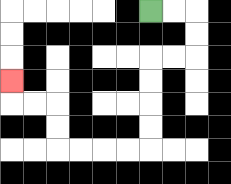{'start': '[6, 0]', 'end': '[0, 3]', 'path_directions': 'R,R,D,D,L,L,D,D,D,D,L,L,L,L,U,U,L,L,U', 'path_coordinates': '[[6, 0], [7, 0], [8, 0], [8, 1], [8, 2], [7, 2], [6, 2], [6, 3], [6, 4], [6, 5], [6, 6], [5, 6], [4, 6], [3, 6], [2, 6], [2, 5], [2, 4], [1, 4], [0, 4], [0, 3]]'}